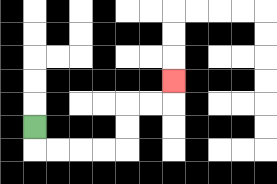{'start': '[1, 5]', 'end': '[7, 3]', 'path_directions': 'D,R,R,R,R,U,U,R,R,U', 'path_coordinates': '[[1, 5], [1, 6], [2, 6], [3, 6], [4, 6], [5, 6], [5, 5], [5, 4], [6, 4], [7, 4], [7, 3]]'}